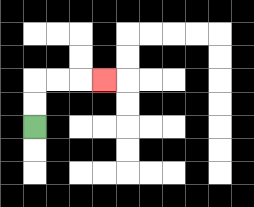{'start': '[1, 5]', 'end': '[4, 3]', 'path_directions': 'U,U,R,R,R', 'path_coordinates': '[[1, 5], [1, 4], [1, 3], [2, 3], [3, 3], [4, 3]]'}